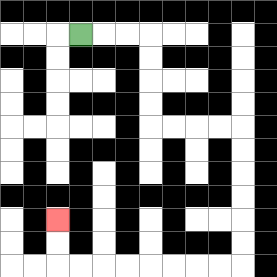{'start': '[3, 1]', 'end': '[2, 9]', 'path_directions': 'R,R,R,D,D,D,D,R,R,R,R,D,D,D,D,D,D,L,L,L,L,L,L,L,L,U,U', 'path_coordinates': '[[3, 1], [4, 1], [5, 1], [6, 1], [6, 2], [6, 3], [6, 4], [6, 5], [7, 5], [8, 5], [9, 5], [10, 5], [10, 6], [10, 7], [10, 8], [10, 9], [10, 10], [10, 11], [9, 11], [8, 11], [7, 11], [6, 11], [5, 11], [4, 11], [3, 11], [2, 11], [2, 10], [2, 9]]'}